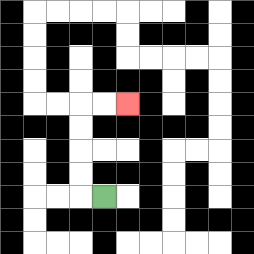{'start': '[4, 8]', 'end': '[5, 4]', 'path_directions': 'L,U,U,U,U,R,R', 'path_coordinates': '[[4, 8], [3, 8], [3, 7], [3, 6], [3, 5], [3, 4], [4, 4], [5, 4]]'}